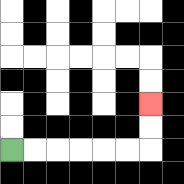{'start': '[0, 6]', 'end': '[6, 4]', 'path_directions': 'R,R,R,R,R,R,U,U', 'path_coordinates': '[[0, 6], [1, 6], [2, 6], [3, 6], [4, 6], [5, 6], [6, 6], [6, 5], [6, 4]]'}